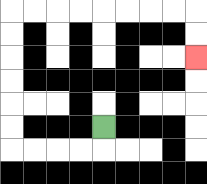{'start': '[4, 5]', 'end': '[8, 2]', 'path_directions': 'D,L,L,L,L,U,U,U,U,U,U,R,R,R,R,R,R,R,R,D,D', 'path_coordinates': '[[4, 5], [4, 6], [3, 6], [2, 6], [1, 6], [0, 6], [0, 5], [0, 4], [0, 3], [0, 2], [0, 1], [0, 0], [1, 0], [2, 0], [3, 0], [4, 0], [5, 0], [6, 0], [7, 0], [8, 0], [8, 1], [8, 2]]'}